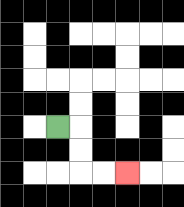{'start': '[2, 5]', 'end': '[5, 7]', 'path_directions': 'R,D,D,R,R', 'path_coordinates': '[[2, 5], [3, 5], [3, 6], [3, 7], [4, 7], [5, 7]]'}